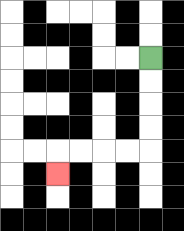{'start': '[6, 2]', 'end': '[2, 7]', 'path_directions': 'D,D,D,D,L,L,L,L,D', 'path_coordinates': '[[6, 2], [6, 3], [6, 4], [6, 5], [6, 6], [5, 6], [4, 6], [3, 6], [2, 6], [2, 7]]'}